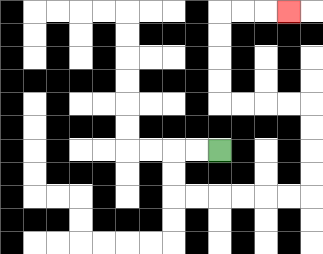{'start': '[9, 6]', 'end': '[12, 0]', 'path_directions': 'L,L,D,D,R,R,R,R,R,R,U,U,U,U,L,L,L,L,U,U,U,U,R,R,R', 'path_coordinates': '[[9, 6], [8, 6], [7, 6], [7, 7], [7, 8], [8, 8], [9, 8], [10, 8], [11, 8], [12, 8], [13, 8], [13, 7], [13, 6], [13, 5], [13, 4], [12, 4], [11, 4], [10, 4], [9, 4], [9, 3], [9, 2], [9, 1], [9, 0], [10, 0], [11, 0], [12, 0]]'}